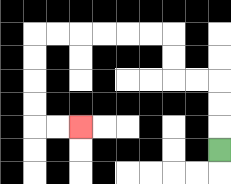{'start': '[9, 6]', 'end': '[3, 5]', 'path_directions': 'U,U,U,L,L,U,U,L,L,L,L,L,L,D,D,D,D,R,R', 'path_coordinates': '[[9, 6], [9, 5], [9, 4], [9, 3], [8, 3], [7, 3], [7, 2], [7, 1], [6, 1], [5, 1], [4, 1], [3, 1], [2, 1], [1, 1], [1, 2], [1, 3], [1, 4], [1, 5], [2, 5], [3, 5]]'}